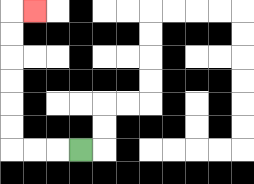{'start': '[3, 6]', 'end': '[1, 0]', 'path_directions': 'L,L,L,U,U,U,U,U,U,R', 'path_coordinates': '[[3, 6], [2, 6], [1, 6], [0, 6], [0, 5], [0, 4], [0, 3], [0, 2], [0, 1], [0, 0], [1, 0]]'}